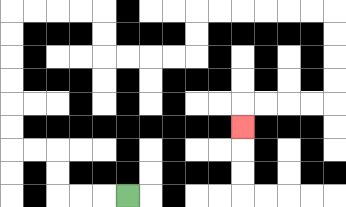{'start': '[5, 8]', 'end': '[10, 5]', 'path_directions': 'L,L,L,U,U,L,L,U,U,U,U,U,U,R,R,R,R,D,D,R,R,R,R,U,U,R,R,R,R,R,R,D,D,D,D,L,L,L,L,D', 'path_coordinates': '[[5, 8], [4, 8], [3, 8], [2, 8], [2, 7], [2, 6], [1, 6], [0, 6], [0, 5], [0, 4], [0, 3], [0, 2], [0, 1], [0, 0], [1, 0], [2, 0], [3, 0], [4, 0], [4, 1], [4, 2], [5, 2], [6, 2], [7, 2], [8, 2], [8, 1], [8, 0], [9, 0], [10, 0], [11, 0], [12, 0], [13, 0], [14, 0], [14, 1], [14, 2], [14, 3], [14, 4], [13, 4], [12, 4], [11, 4], [10, 4], [10, 5]]'}